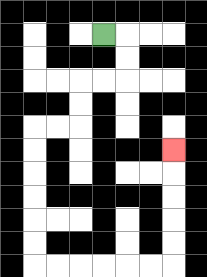{'start': '[4, 1]', 'end': '[7, 6]', 'path_directions': 'R,D,D,L,L,D,D,L,L,D,D,D,D,D,D,R,R,R,R,R,R,U,U,U,U,U', 'path_coordinates': '[[4, 1], [5, 1], [5, 2], [5, 3], [4, 3], [3, 3], [3, 4], [3, 5], [2, 5], [1, 5], [1, 6], [1, 7], [1, 8], [1, 9], [1, 10], [1, 11], [2, 11], [3, 11], [4, 11], [5, 11], [6, 11], [7, 11], [7, 10], [7, 9], [7, 8], [7, 7], [7, 6]]'}